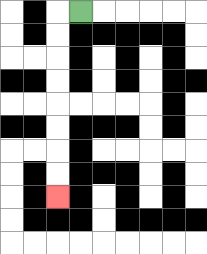{'start': '[3, 0]', 'end': '[2, 8]', 'path_directions': 'L,D,D,D,D,D,D,D,D', 'path_coordinates': '[[3, 0], [2, 0], [2, 1], [2, 2], [2, 3], [2, 4], [2, 5], [2, 6], [2, 7], [2, 8]]'}